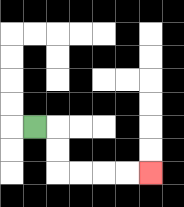{'start': '[1, 5]', 'end': '[6, 7]', 'path_directions': 'R,D,D,R,R,R,R', 'path_coordinates': '[[1, 5], [2, 5], [2, 6], [2, 7], [3, 7], [4, 7], [5, 7], [6, 7]]'}